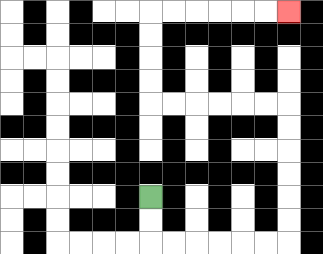{'start': '[6, 8]', 'end': '[12, 0]', 'path_directions': 'D,D,R,R,R,R,R,R,U,U,U,U,U,U,L,L,L,L,L,L,U,U,U,U,R,R,R,R,R,R', 'path_coordinates': '[[6, 8], [6, 9], [6, 10], [7, 10], [8, 10], [9, 10], [10, 10], [11, 10], [12, 10], [12, 9], [12, 8], [12, 7], [12, 6], [12, 5], [12, 4], [11, 4], [10, 4], [9, 4], [8, 4], [7, 4], [6, 4], [6, 3], [6, 2], [6, 1], [6, 0], [7, 0], [8, 0], [9, 0], [10, 0], [11, 0], [12, 0]]'}